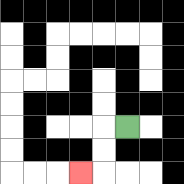{'start': '[5, 5]', 'end': '[3, 7]', 'path_directions': 'L,D,D,L', 'path_coordinates': '[[5, 5], [4, 5], [4, 6], [4, 7], [3, 7]]'}